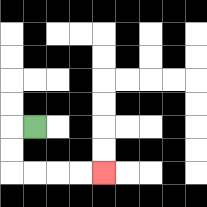{'start': '[1, 5]', 'end': '[4, 7]', 'path_directions': 'L,D,D,R,R,R,R', 'path_coordinates': '[[1, 5], [0, 5], [0, 6], [0, 7], [1, 7], [2, 7], [3, 7], [4, 7]]'}